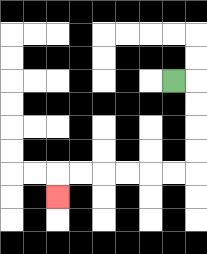{'start': '[7, 3]', 'end': '[2, 8]', 'path_directions': 'R,D,D,D,D,L,L,L,L,L,L,D', 'path_coordinates': '[[7, 3], [8, 3], [8, 4], [8, 5], [8, 6], [8, 7], [7, 7], [6, 7], [5, 7], [4, 7], [3, 7], [2, 7], [2, 8]]'}